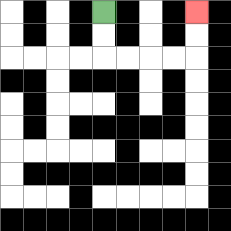{'start': '[4, 0]', 'end': '[8, 0]', 'path_directions': 'D,D,R,R,R,R,U,U', 'path_coordinates': '[[4, 0], [4, 1], [4, 2], [5, 2], [6, 2], [7, 2], [8, 2], [8, 1], [8, 0]]'}